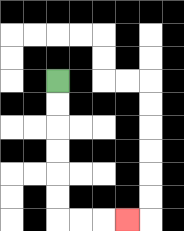{'start': '[2, 3]', 'end': '[5, 9]', 'path_directions': 'D,D,D,D,D,D,R,R,R', 'path_coordinates': '[[2, 3], [2, 4], [2, 5], [2, 6], [2, 7], [2, 8], [2, 9], [3, 9], [4, 9], [5, 9]]'}